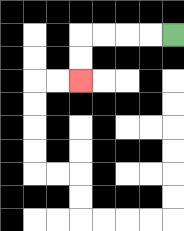{'start': '[7, 1]', 'end': '[3, 3]', 'path_directions': 'L,L,L,L,D,D', 'path_coordinates': '[[7, 1], [6, 1], [5, 1], [4, 1], [3, 1], [3, 2], [3, 3]]'}